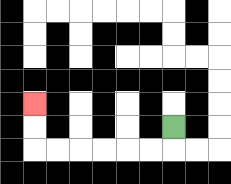{'start': '[7, 5]', 'end': '[1, 4]', 'path_directions': 'D,L,L,L,L,L,L,U,U', 'path_coordinates': '[[7, 5], [7, 6], [6, 6], [5, 6], [4, 6], [3, 6], [2, 6], [1, 6], [1, 5], [1, 4]]'}